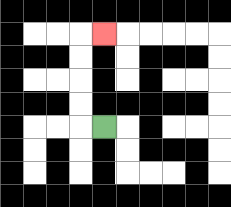{'start': '[4, 5]', 'end': '[4, 1]', 'path_directions': 'L,U,U,U,U,R', 'path_coordinates': '[[4, 5], [3, 5], [3, 4], [3, 3], [3, 2], [3, 1], [4, 1]]'}